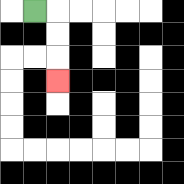{'start': '[1, 0]', 'end': '[2, 3]', 'path_directions': 'R,D,D,D', 'path_coordinates': '[[1, 0], [2, 0], [2, 1], [2, 2], [2, 3]]'}